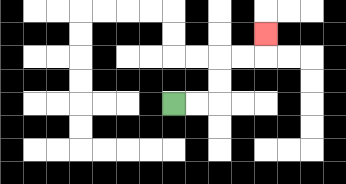{'start': '[7, 4]', 'end': '[11, 1]', 'path_directions': 'R,R,U,U,R,R,U', 'path_coordinates': '[[7, 4], [8, 4], [9, 4], [9, 3], [9, 2], [10, 2], [11, 2], [11, 1]]'}